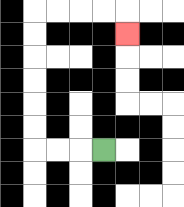{'start': '[4, 6]', 'end': '[5, 1]', 'path_directions': 'L,L,L,U,U,U,U,U,U,R,R,R,R,D', 'path_coordinates': '[[4, 6], [3, 6], [2, 6], [1, 6], [1, 5], [1, 4], [1, 3], [1, 2], [1, 1], [1, 0], [2, 0], [3, 0], [4, 0], [5, 0], [5, 1]]'}